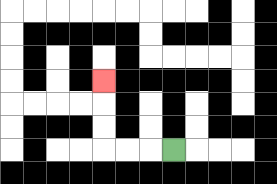{'start': '[7, 6]', 'end': '[4, 3]', 'path_directions': 'L,L,L,U,U,U', 'path_coordinates': '[[7, 6], [6, 6], [5, 6], [4, 6], [4, 5], [4, 4], [4, 3]]'}